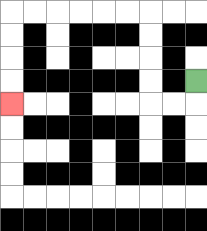{'start': '[8, 3]', 'end': '[0, 4]', 'path_directions': 'D,L,L,U,U,U,U,L,L,L,L,L,L,D,D,D,D', 'path_coordinates': '[[8, 3], [8, 4], [7, 4], [6, 4], [6, 3], [6, 2], [6, 1], [6, 0], [5, 0], [4, 0], [3, 0], [2, 0], [1, 0], [0, 0], [0, 1], [0, 2], [0, 3], [0, 4]]'}